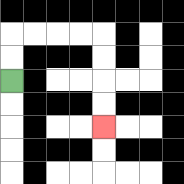{'start': '[0, 3]', 'end': '[4, 5]', 'path_directions': 'U,U,R,R,R,R,D,D,D,D', 'path_coordinates': '[[0, 3], [0, 2], [0, 1], [1, 1], [2, 1], [3, 1], [4, 1], [4, 2], [4, 3], [4, 4], [4, 5]]'}